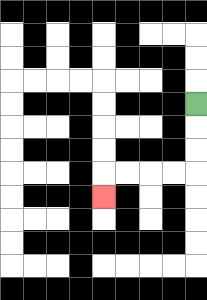{'start': '[8, 4]', 'end': '[4, 8]', 'path_directions': 'D,D,D,L,L,L,L,D', 'path_coordinates': '[[8, 4], [8, 5], [8, 6], [8, 7], [7, 7], [6, 7], [5, 7], [4, 7], [4, 8]]'}